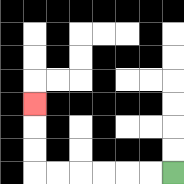{'start': '[7, 7]', 'end': '[1, 4]', 'path_directions': 'L,L,L,L,L,L,U,U,U', 'path_coordinates': '[[7, 7], [6, 7], [5, 7], [4, 7], [3, 7], [2, 7], [1, 7], [1, 6], [1, 5], [1, 4]]'}